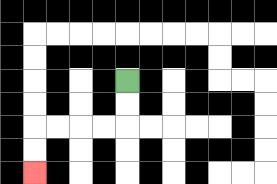{'start': '[5, 3]', 'end': '[1, 7]', 'path_directions': 'D,D,L,L,L,L,D,D', 'path_coordinates': '[[5, 3], [5, 4], [5, 5], [4, 5], [3, 5], [2, 5], [1, 5], [1, 6], [1, 7]]'}